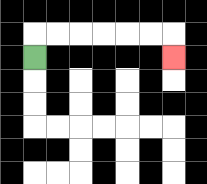{'start': '[1, 2]', 'end': '[7, 2]', 'path_directions': 'U,R,R,R,R,R,R,D', 'path_coordinates': '[[1, 2], [1, 1], [2, 1], [3, 1], [4, 1], [5, 1], [6, 1], [7, 1], [7, 2]]'}